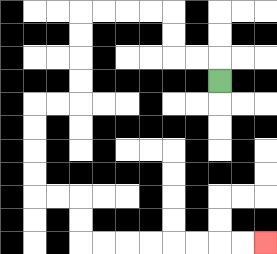{'start': '[9, 3]', 'end': '[11, 10]', 'path_directions': 'U,L,L,U,U,L,L,L,L,D,D,D,D,L,L,D,D,D,D,R,R,D,D,R,R,R,R,R,R,R,R', 'path_coordinates': '[[9, 3], [9, 2], [8, 2], [7, 2], [7, 1], [7, 0], [6, 0], [5, 0], [4, 0], [3, 0], [3, 1], [3, 2], [3, 3], [3, 4], [2, 4], [1, 4], [1, 5], [1, 6], [1, 7], [1, 8], [2, 8], [3, 8], [3, 9], [3, 10], [4, 10], [5, 10], [6, 10], [7, 10], [8, 10], [9, 10], [10, 10], [11, 10]]'}